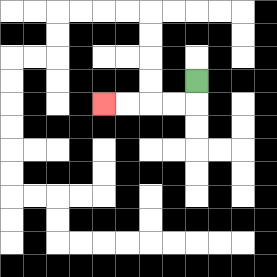{'start': '[8, 3]', 'end': '[4, 4]', 'path_directions': 'D,L,L,L,L', 'path_coordinates': '[[8, 3], [8, 4], [7, 4], [6, 4], [5, 4], [4, 4]]'}